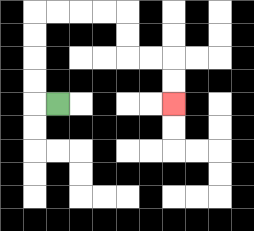{'start': '[2, 4]', 'end': '[7, 4]', 'path_directions': 'L,U,U,U,U,R,R,R,R,D,D,R,R,D,D', 'path_coordinates': '[[2, 4], [1, 4], [1, 3], [1, 2], [1, 1], [1, 0], [2, 0], [3, 0], [4, 0], [5, 0], [5, 1], [5, 2], [6, 2], [7, 2], [7, 3], [7, 4]]'}